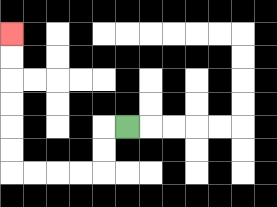{'start': '[5, 5]', 'end': '[0, 1]', 'path_directions': 'L,D,D,L,L,L,L,U,U,U,U,U,U', 'path_coordinates': '[[5, 5], [4, 5], [4, 6], [4, 7], [3, 7], [2, 7], [1, 7], [0, 7], [0, 6], [0, 5], [0, 4], [0, 3], [0, 2], [0, 1]]'}